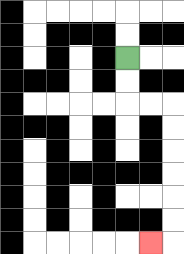{'start': '[5, 2]', 'end': '[6, 10]', 'path_directions': 'D,D,R,R,D,D,D,D,D,D,L', 'path_coordinates': '[[5, 2], [5, 3], [5, 4], [6, 4], [7, 4], [7, 5], [7, 6], [7, 7], [7, 8], [7, 9], [7, 10], [6, 10]]'}